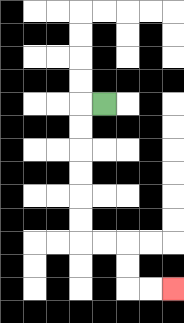{'start': '[4, 4]', 'end': '[7, 12]', 'path_directions': 'L,D,D,D,D,D,D,R,R,D,D,R,R', 'path_coordinates': '[[4, 4], [3, 4], [3, 5], [3, 6], [3, 7], [3, 8], [3, 9], [3, 10], [4, 10], [5, 10], [5, 11], [5, 12], [6, 12], [7, 12]]'}